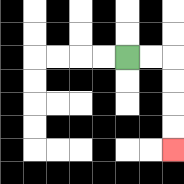{'start': '[5, 2]', 'end': '[7, 6]', 'path_directions': 'R,R,D,D,D,D', 'path_coordinates': '[[5, 2], [6, 2], [7, 2], [7, 3], [7, 4], [7, 5], [7, 6]]'}